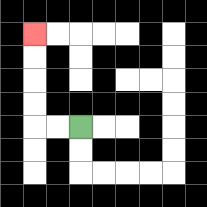{'start': '[3, 5]', 'end': '[1, 1]', 'path_directions': 'L,L,U,U,U,U', 'path_coordinates': '[[3, 5], [2, 5], [1, 5], [1, 4], [1, 3], [1, 2], [1, 1]]'}